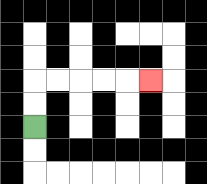{'start': '[1, 5]', 'end': '[6, 3]', 'path_directions': 'U,U,R,R,R,R,R', 'path_coordinates': '[[1, 5], [1, 4], [1, 3], [2, 3], [3, 3], [4, 3], [5, 3], [6, 3]]'}